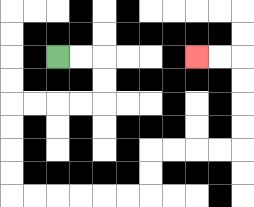{'start': '[2, 2]', 'end': '[8, 2]', 'path_directions': 'R,R,D,D,L,L,L,L,D,D,D,D,R,R,R,R,R,R,U,U,R,R,R,R,U,U,U,U,L,L', 'path_coordinates': '[[2, 2], [3, 2], [4, 2], [4, 3], [4, 4], [3, 4], [2, 4], [1, 4], [0, 4], [0, 5], [0, 6], [0, 7], [0, 8], [1, 8], [2, 8], [3, 8], [4, 8], [5, 8], [6, 8], [6, 7], [6, 6], [7, 6], [8, 6], [9, 6], [10, 6], [10, 5], [10, 4], [10, 3], [10, 2], [9, 2], [8, 2]]'}